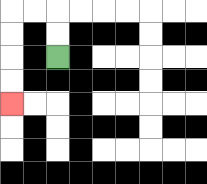{'start': '[2, 2]', 'end': '[0, 4]', 'path_directions': 'U,U,L,L,D,D,D,D', 'path_coordinates': '[[2, 2], [2, 1], [2, 0], [1, 0], [0, 0], [0, 1], [0, 2], [0, 3], [0, 4]]'}